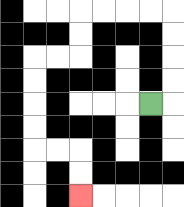{'start': '[6, 4]', 'end': '[3, 8]', 'path_directions': 'R,U,U,U,U,L,L,L,L,D,D,L,L,D,D,D,D,R,R,D,D', 'path_coordinates': '[[6, 4], [7, 4], [7, 3], [7, 2], [7, 1], [7, 0], [6, 0], [5, 0], [4, 0], [3, 0], [3, 1], [3, 2], [2, 2], [1, 2], [1, 3], [1, 4], [1, 5], [1, 6], [2, 6], [3, 6], [3, 7], [3, 8]]'}